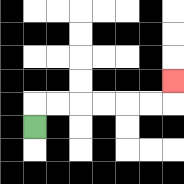{'start': '[1, 5]', 'end': '[7, 3]', 'path_directions': 'U,R,R,R,R,R,R,U', 'path_coordinates': '[[1, 5], [1, 4], [2, 4], [3, 4], [4, 4], [5, 4], [6, 4], [7, 4], [7, 3]]'}